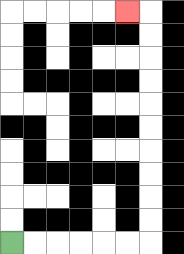{'start': '[0, 10]', 'end': '[5, 0]', 'path_directions': 'R,R,R,R,R,R,U,U,U,U,U,U,U,U,U,U,L', 'path_coordinates': '[[0, 10], [1, 10], [2, 10], [3, 10], [4, 10], [5, 10], [6, 10], [6, 9], [6, 8], [6, 7], [6, 6], [6, 5], [6, 4], [6, 3], [6, 2], [6, 1], [6, 0], [5, 0]]'}